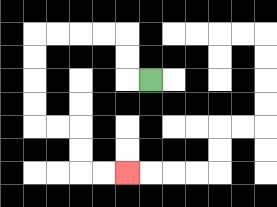{'start': '[6, 3]', 'end': '[5, 7]', 'path_directions': 'L,U,U,L,L,L,L,D,D,D,D,R,R,D,D,R,R', 'path_coordinates': '[[6, 3], [5, 3], [5, 2], [5, 1], [4, 1], [3, 1], [2, 1], [1, 1], [1, 2], [1, 3], [1, 4], [1, 5], [2, 5], [3, 5], [3, 6], [3, 7], [4, 7], [5, 7]]'}